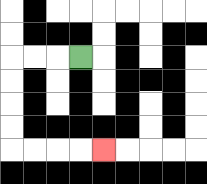{'start': '[3, 2]', 'end': '[4, 6]', 'path_directions': 'L,L,L,D,D,D,D,R,R,R,R', 'path_coordinates': '[[3, 2], [2, 2], [1, 2], [0, 2], [0, 3], [0, 4], [0, 5], [0, 6], [1, 6], [2, 6], [3, 6], [4, 6]]'}